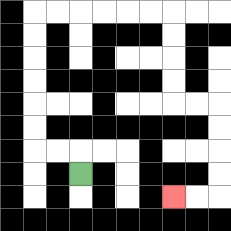{'start': '[3, 7]', 'end': '[7, 8]', 'path_directions': 'U,L,L,U,U,U,U,U,U,R,R,R,R,R,R,D,D,D,D,R,R,D,D,D,D,L,L', 'path_coordinates': '[[3, 7], [3, 6], [2, 6], [1, 6], [1, 5], [1, 4], [1, 3], [1, 2], [1, 1], [1, 0], [2, 0], [3, 0], [4, 0], [5, 0], [6, 0], [7, 0], [7, 1], [7, 2], [7, 3], [7, 4], [8, 4], [9, 4], [9, 5], [9, 6], [9, 7], [9, 8], [8, 8], [7, 8]]'}